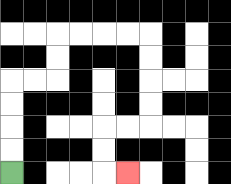{'start': '[0, 7]', 'end': '[5, 7]', 'path_directions': 'U,U,U,U,R,R,U,U,R,R,R,R,D,D,D,D,L,L,D,D,R', 'path_coordinates': '[[0, 7], [0, 6], [0, 5], [0, 4], [0, 3], [1, 3], [2, 3], [2, 2], [2, 1], [3, 1], [4, 1], [5, 1], [6, 1], [6, 2], [6, 3], [6, 4], [6, 5], [5, 5], [4, 5], [4, 6], [4, 7], [5, 7]]'}